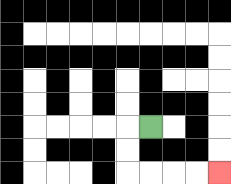{'start': '[6, 5]', 'end': '[9, 7]', 'path_directions': 'L,D,D,R,R,R,R', 'path_coordinates': '[[6, 5], [5, 5], [5, 6], [5, 7], [6, 7], [7, 7], [8, 7], [9, 7]]'}